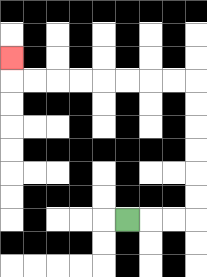{'start': '[5, 9]', 'end': '[0, 2]', 'path_directions': 'R,R,R,U,U,U,U,U,U,L,L,L,L,L,L,L,L,U', 'path_coordinates': '[[5, 9], [6, 9], [7, 9], [8, 9], [8, 8], [8, 7], [8, 6], [8, 5], [8, 4], [8, 3], [7, 3], [6, 3], [5, 3], [4, 3], [3, 3], [2, 3], [1, 3], [0, 3], [0, 2]]'}